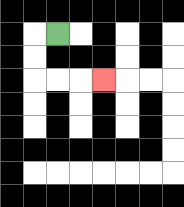{'start': '[2, 1]', 'end': '[4, 3]', 'path_directions': 'L,D,D,R,R,R', 'path_coordinates': '[[2, 1], [1, 1], [1, 2], [1, 3], [2, 3], [3, 3], [4, 3]]'}